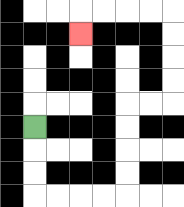{'start': '[1, 5]', 'end': '[3, 1]', 'path_directions': 'D,D,D,R,R,R,R,U,U,U,U,R,R,U,U,U,U,L,L,L,L,D', 'path_coordinates': '[[1, 5], [1, 6], [1, 7], [1, 8], [2, 8], [3, 8], [4, 8], [5, 8], [5, 7], [5, 6], [5, 5], [5, 4], [6, 4], [7, 4], [7, 3], [7, 2], [7, 1], [7, 0], [6, 0], [5, 0], [4, 0], [3, 0], [3, 1]]'}